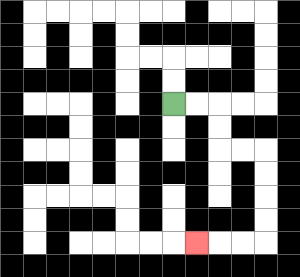{'start': '[7, 4]', 'end': '[8, 10]', 'path_directions': 'R,R,D,D,R,R,D,D,D,D,L,L,L', 'path_coordinates': '[[7, 4], [8, 4], [9, 4], [9, 5], [9, 6], [10, 6], [11, 6], [11, 7], [11, 8], [11, 9], [11, 10], [10, 10], [9, 10], [8, 10]]'}